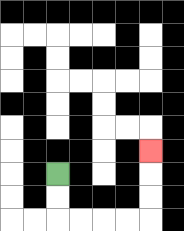{'start': '[2, 7]', 'end': '[6, 6]', 'path_directions': 'D,D,R,R,R,R,U,U,U', 'path_coordinates': '[[2, 7], [2, 8], [2, 9], [3, 9], [4, 9], [5, 9], [6, 9], [6, 8], [6, 7], [6, 6]]'}